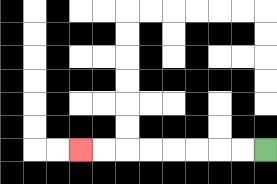{'start': '[11, 6]', 'end': '[3, 6]', 'path_directions': 'L,L,L,L,L,L,L,L', 'path_coordinates': '[[11, 6], [10, 6], [9, 6], [8, 6], [7, 6], [6, 6], [5, 6], [4, 6], [3, 6]]'}